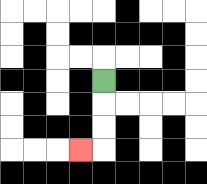{'start': '[4, 3]', 'end': '[3, 6]', 'path_directions': 'D,D,D,L', 'path_coordinates': '[[4, 3], [4, 4], [4, 5], [4, 6], [3, 6]]'}